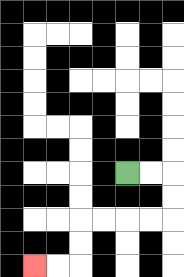{'start': '[5, 7]', 'end': '[1, 11]', 'path_directions': 'R,R,D,D,L,L,L,L,D,D,L,L', 'path_coordinates': '[[5, 7], [6, 7], [7, 7], [7, 8], [7, 9], [6, 9], [5, 9], [4, 9], [3, 9], [3, 10], [3, 11], [2, 11], [1, 11]]'}